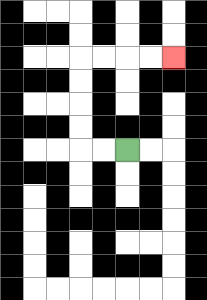{'start': '[5, 6]', 'end': '[7, 2]', 'path_directions': 'L,L,U,U,U,U,R,R,R,R', 'path_coordinates': '[[5, 6], [4, 6], [3, 6], [3, 5], [3, 4], [3, 3], [3, 2], [4, 2], [5, 2], [6, 2], [7, 2]]'}